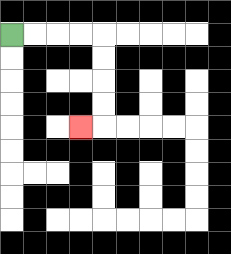{'start': '[0, 1]', 'end': '[3, 5]', 'path_directions': 'R,R,R,R,D,D,D,D,L', 'path_coordinates': '[[0, 1], [1, 1], [2, 1], [3, 1], [4, 1], [4, 2], [4, 3], [4, 4], [4, 5], [3, 5]]'}